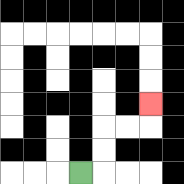{'start': '[3, 7]', 'end': '[6, 4]', 'path_directions': 'R,U,U,R,R,U', 'path_coordinates': '[[3, 7], [4, 7], [4, 6], [4, 5], [5, 5], [6, 5], [6, 4]]'}